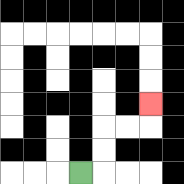{'start': '[3, 7]', 'end': '[6, 4]', 'path_directions': 'R,U,U,R,R,U', 'path_coordinates': '[[3, 7], [4, 7], [4, 6], [4, 5], [5, 5], [6, 5], [6, 4]]'}